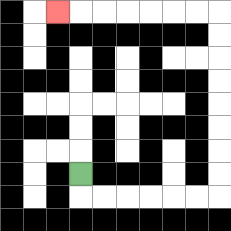{'start': '[3, 7]', 'end': '[2, 0]', 'path_directions': 'D,R,R,R,R,R,R,U,U,U,U,U,U,U,U,L,L,L,L,L,L,L', 'path_coordinates': '[[3, 7], [3, 8], [4, 8], [5, 8], [6, 8], [7, 8], [8, 8], [9, 8], [9, 7], [9, 6], [9, 5], [9, 4], [9, 3], [9, 2], [9, 1], [9, 0], [8, 0], [7, 0], [6, 0], [5, 0], [4, 0], [3, 0], [2, 0]]'}